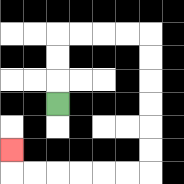{'start': '[2, 4]', 'end': '[0, 6]', 'path_directions': 'U,U,U,R,R,R,R,D,D,D,D,D,D,L,L,L,L,L,L,U', 'path_coordinates': '[[2, 4], [2, 3], [2, 2], [2, 1], [3, 1], [4, 1], [5, 1], [6, 1], [6, 2], [6, 3], [6, 4], [6, 5], [6, 6], [6, 7], [5, 7], [4, 7], [3, 7], [2, 7], [1, 7], [0, 7], [0, 6]]'}